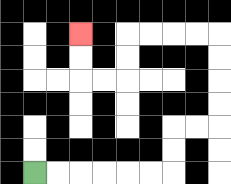{'start': '[1, 7]', 'end': '[3, 1]', 'path_directions': 'R,R,R,R,R,R,U,U,R,R,U,U,U,U,L,L,L,L,D,D,L,L,U,U', 'path_coordinates': '[[1, 7], [2, 7], [3, 7], [4, 7], [5, 7], [6, 7], [7, 7], [7, 6], [7, 5], [8, 5], [9, 5], [9, 4], [9, 3], [9, 2], [9, 1], [8, 1], [7, 1], [6, 1], [5, 1], [5, 2], [5, 3], [4, 3], [3, 3], [3, 2], [3, 1]]'}